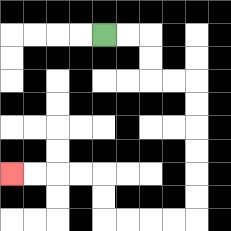{'start': '[4, 1]', 'end': '[0, 7]', 'path_directions': 'R,R,D,D,R,R,D,D,D,D,D,D,L,L,L,L,U,U,L,L,L,L', 'path_coordinates': '[[4, 1], [5, 1], [6, 1], [6, 2], [6, 3], [7, 3], [8, 3], [8, 4], [8, 5], [8, 6], [8, 7], [8, 8], [8, 9], [7, 9], [6, 9], [5, 9], [4, 9], [4, 8], [4, 7], [3, 7], [2, 7], [1, 7], [0, 7]]'}